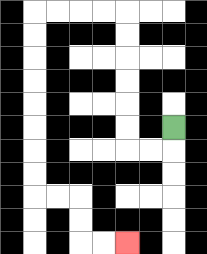{'start': '[7, 5]', 'end': '[5, 10]', 'path_directions': 'D,L,L,U,U,U,U,U,U,L,L,L,L,D,D,D,D,D,D,D,D,R,R,D,D,R,R', 'path_coordinates': '[[7, 5], [7, 6], [6, 6], [5, 6], [5, 5], [5, 4], [5, 3], [5, 2], [5, 1], [5, 0], [4, 0], [3, 0], [2, 0], [1, 0], [1, 1], [1, 2], [1, 3], [1, 4], [1, 5], [1, 6], [1, 7], [1, 8], [2, 8], [3, 8], [3, 9], [3, 10], [4, 10], [5, 10]]'}